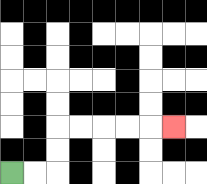{'start': '[0, 7]', 'end': '[7, 5]', 'path_directions': 'R,R,U,U,R,R,R,R,R', 'path_coordinates': '[[0, 7], [1, 7], [2, 7], [2, 6], [2, 5], [3, 5], [4, 5], [5, 5], [6, 5], [7, 5]]'}